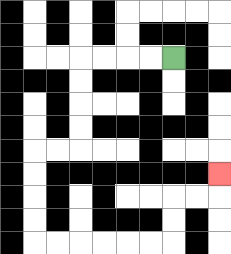{'start': '[7, 2]', 'end': '[9, 7]', 'path_directions': 'L,L,L,L,D,D,D,D,L,L,D,D,D,D,R,R,R,R,R,R,U,U,R,R,U', 'path_coordinates': '[[7, 2], [6, 2], [5, 2], [4, 2], [3, 2], [3, 3], [3, 4], [3, 5], [3, 6], [2, 6], [1, 6], [1, 7], [1, 8], [1, 9], [1, 10], [2, 10], [3, 10], [4, 10], [5, 10], [6, 10], [7, 10], [7, 9], [7, 8], [8, 8], [9, 8], [9, 7]]'}